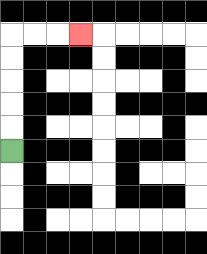{'start': '[0, 6]', 'end': '[3, 1]', 'path_directions': 'U,U,U,U,U,R,R,R', 'path_coordinates': '[[0, 6], [0, 5], [0, 4], [0, 3], [0, 2], [0, 1], [1, 1], [2, 1], [3, 1]]'}